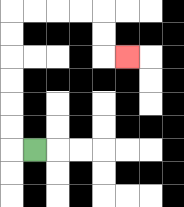{'start': '[1, 6]', 'end': '[5, 2]', 'path_directions': 'L,U,U,U,U,U,U,R,R,R,R,D,D,R', 'path_coordinates': '[[1, 6], [0, 6], [0, 5], [0, 4], [0, 3], [0, 2], [0, 1], [0, 0], [1, 0], [2, 0], [3, 0], [4, 0], [4, 1], [4, 2], [5, 2]]'}